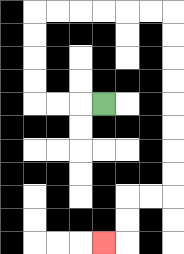{'start': '[4, 4]', 'end': '[4, 10]', 'path_directions': 'L,L,L,U,U,U,U,R,R,R,R,R,R,D,D,D,D,D,D,D,D,L,L,D,D,L', 'path_coordinates': '[[4, 4], [3, 4], [2, 4], [1, 4], [1, 3], [1, 2], [1, 1], [1, 0], [2, 0], [3, 0], [4, 0], [5, 0], [6, 0], [7, 0], [7, 1], [7, 2], [7, 3], [7, 4], [7, 5], [7, 6], [7, 7], [7, 8], [6, 8], [5, 8], [5, 9], [5, 10], [4, 10]]'}